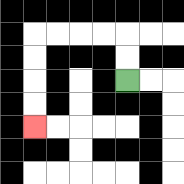{'start': '[5, 3]', 'end': '[1, 5]', 'path_directions': 'U,U,L,L,L,L,D,D,D,D', 'path_coordinates': '[[5, 3], [5, 2], [5, 1], [4, 1], [3, 1], [2, 1], [1, 1], [1, 2], [1, 3], [1, 4], [1, 5]]'}